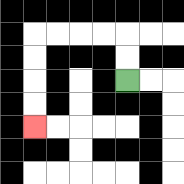{'start': '[5, 3]', 'end': '[1, 5]', 'path_directions': 'U,U,L,L,L,L,D,D,D,D', 'path_coordinates': '[[5, 3], [5, 2], [5, 1], [4, 1], [3, 1], [2, 1], [1, 1], [1, 2], [1, 3], [1, 4], [1, 5]]'}